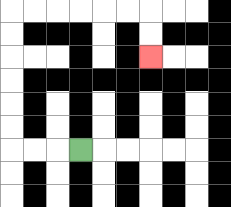{'start': '[3, 6]', 'end': '[6, 2]', 'path_directions': 'L,L,L,U,U,U,U,U,U,R,R,R,R,R,R,D,D', 'path_coordinates': '[[3, 6], [2, 6], [1, 6], [0, 6], [0, 5], [0, 4], [0, 3], [0, 2], [0, 1], [0, 0], [1, 0], [2, 0], [3, 0], [4, 0], [5, 0], [6, 0], [6, 1], [6, 2]]'}